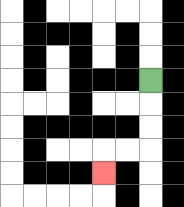{'start': '[6, 3]', 'end': '[4, 7]', 'path_directions': 'D,D,D,L,L,D', 'path_coordinates': '[[6, 3], [6, 4], [6, 5], [6, 6], [5, 6], [4, 6], [4, 7]]'}